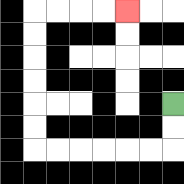{'start': '[7, 4]', 'end': '[5, 0]', 'path_directions': 'D,D,L,L,L,L,L,L,U,U,U,U,U,U,R,R,R,R', 'path_coordinates': '[[7, 4], [7, 5], [7, 6], [6, 6], [5, 6], [4, 6], [3, 6], [2, 6], [1, 6], [1, 5], [1, 4], [1, 3], [1, 2], [1, 1], [1, 0], [2, 0], [3, 0], [4, 0], [5, 0]]'}